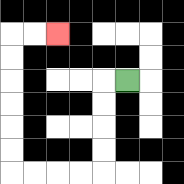{'start': '[5, 3]', 'end': '[2, 1]', 'path_directions': 'L,D,D,D,D,L,L,L,L,U,U,U,U,U,U,R,R', 'path_coordinates': '[[5, 3], [4, 3], [4, 4], [4, 5], [4, 6], [4, 7], [3, 7], [2, 7], [1, 7], [0, 7], [0, 6], [0, 5], [0, 4], [0, 3], [0, 2], [0, 1], [1, 1], [2, 1]]'}